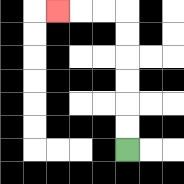{'start': '[5, 6]', 'end': '[2, 0]', 'path_directions': 'U,U,U,U,U,U,L,L,L', 'path_coordinates': '[[5, 6], [5, 5], [5, 4], [5, 3], [5, 2], [5, 1], [5, 0], [4, 0], [3, 0], [2, 0]]'}